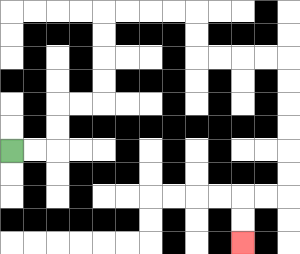{'start': '[0, 6]', 'end': '[10, 10]', 'path_directions': 'R,R,U,U,R,R,U,U,U,U,R,R,R,R,D,D,R,R,R,R,D,D,D,D,D,D,L,L,D,D', 'path_coordinates': '[[0, 6], [1, 6], [2, 6], [2, 5], [2, 4], [3, 4], [4, 4], [4, 3], [4, 2], [4, 1], [4, 0], [5, 0], [6, 0], [7, 0], [8, 0], [8, 1], [8, 2], [9, 2], [10, 2], [11, 2], [12, 2], [12, 3], [12, 4], [12, 5], [12, 6], [12, 7], [12, 8], [11, 8], [10, 8], [10, 9], [10, 10]]'}